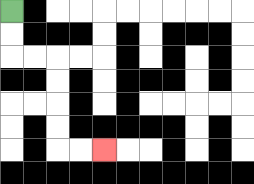{'start': '[0, 0]', 'end': '[4, 6]', 'path_directions': 'D,D,R,R,D,D,D,D,R,R', 'path_coordinates': '[[0, 0], [0, 1], [0, 2], [1, 2], [2, 2], [2, 3], [2, 4], [2, 5], [2, 6], [3, 6], [4, 6]]'}